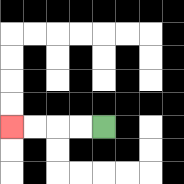{'start': '[4, 5]', 'end': '[0, 5]', 'path_directions': 'L,L,L,L', 'path_coordinates': '[[4, 5], [3, 5], [2, 5], [1, 5], [0, 5]]'}